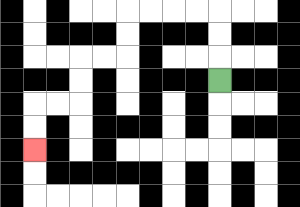{'start': '[9, 3]', 'end': '[1, 6]', 'path_directions': 'U,U,U,L,L,L,L,D,D,L,L,D,D,L,L,D,D', 'path_coordinates': '[[9, 3], [9, 2], [9, 1], [9, 0], [8, 0], [7, 0], [6, 0], [5, 0], [5, 1], [5, 2], [4, 2], [3, 2], [3, 3], [3, 4], [2, 4], [1, 4], [1, 5], [1, 6]]'}